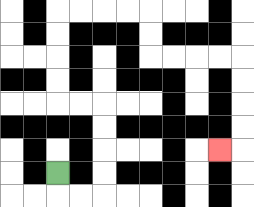{'start': '[2, 7]', 'end': '[9, 6]', 'path_directions': 'D,R,R,U,U,U,U,L,L,U,U,U,U,R,R,R,R,D,D,R,R,R,R,D,D,D,D,L', 'path_coordinates': '[[2, 7], [2, 8], [3, 8], [4, 8], [4, 7], [4, 6], [4, 5], [4, 4], [3, 4], [2, 4], [2, 3], [2, 2], [2, 1], [2, 0], [3, 0], [4, 0], [5, 0], [6, 0], [6, 1], [6, 2], [7, 2], [8, 2], [9, 2], [10, 2], [10, 3], [10, 4], [10, 5], [10, 6], [9, 6]]'}